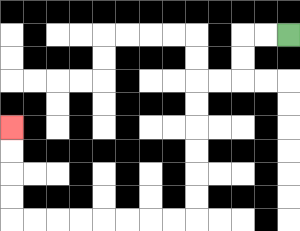{'start': '[12, 1]', 'end': '[0, 5]', 'path_directions': 'L,L,D,D,L,L,D,D,D,D,D,D,L,L,L,L,L,L,L,L,U,U,U,U', 'path_coordinates': '[[12, 1], [11, 1], [10, 1], [10, 2], [10, 3], [9, 3], [8, 3], [8, 4], [8, 5], [8, 6], [8, 7], [8, 8], [8, 9], [7, 9], [6, 9], [5, 9], [4, 9], [3, 9], [2, 9], [1, 9], [0, 9], [0, 8], [0, 7], [0, 6], [0, 5]]'}